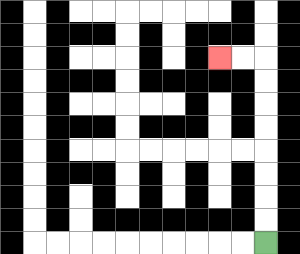{'start': '[11, 10]', 'end': '[9, 2]', 'path_directions': 'U,U,U,U,U,U,U,U,L,L', 'path_coordinates': '[[11, 10], [11, 9], [11, 8], [11, 7], [11, 6], [11, 5], [11, 4], [11, 3], [11, 2], [10, 2], [9, 2]]'}